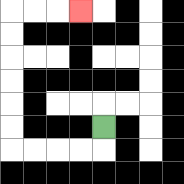{'start': '[4, 5]', 'end': '[3, 0]', 'path_directions': 'D,L,L,L,L,U,U,U,U,U,U,R,R,R', 'path_coordinates': '[[4, 5], [4, 6], [3, 6], [2, 6], [1, 6], [0, 6], [0, 5], [0, 4], [0, 3], [0, 2], [0, 1], [0, 0], [1, 0], [2, 0], [3, 0]]'}